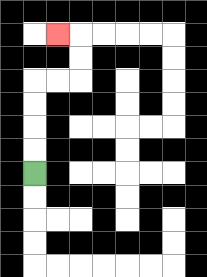{'start': '[1, 7]', 'end': '[2, 1]', 'path_directions': 'U,U,U,U,R,R,U,U,L', 'path_coordinates': '[[1, 7], [1, 6], [1, 5], [1, 4], [1, 3], [2, 3], [3, 3], [3, 2], [3, 1], [2, 1]]'}